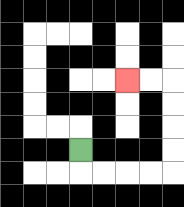{'start': '[3, 6]', 'end': '[5, 3]', 'path_directions': 'D,R,R,R,R,U,U,U,U,L,L', 'path_coordinates': '[[3, 6], [3, 7], [4, 7], [5, 7], [6, 7], [7, 7], [7, 6], [7, 5], [7, 4], [7, 3], [6, 3], [5, 3]]'}